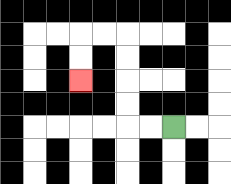{'start': '[7, 5]', 'end': '[3, 3]', 'path_directions': 'L,L,U,U,U,U,L,L,D,D', 'path_coordinates': '[[7, 5], [6, 5], [5, 5], [5, 4], [5, 3], [5, 2], [5, 1], [4, 1], [3, 1], [3, 2], [3, 3]]'}